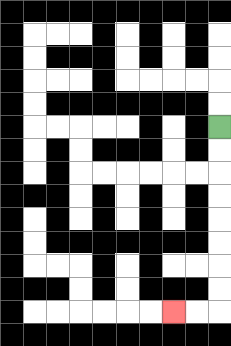{'start': '[9, 5]', 'end': '[7, 13]', 'path_directions': 'D,D,D,D,D,D,D,D,L,L', 'path_coordinates': '[[9, 5], [9, 6], [9, 7], [9, 8], [9, 9], [9, 10], [9, 11], [9, 12], [9, 13], [8, 13], [7, 13]]'}